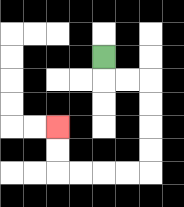{'start': '[4, 2]', 'end': '[2, 5]', 'path_directions': 'D,R,R,D,D,D,D,L,L,L,L,U,U', 'path_coordinates': '[[4, 2], [4, 3], [5, 3], [6, 3], [6, 4], [6, 5], [6, 6], [6, 7], [5, 7], [4, 7], [3, 7], [2, 7], [2, 6], [2, 5]]'}